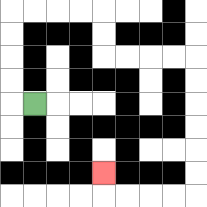{'start': '[1, 4]', 'end': '[4, 7]', 'path_directions': 'L,U,U,U,U,R,R,R,R,D,D,R,R,R,R,D,D,D,D,D,D,L,L,L,L,U', 'path_coordinates': '[[1, 4], [0, 4], [0, 3], [0, 2], [0, 1], [0, 0], [1, 0], [2, 0], [3, 0], [4, 0], [4, 1], [4, 2], [5, 2], [6, 2], [7, 2], [8, 2], [8, 3], [8, 4], [8, 5], [8, 6], [8, 7], [8, 8], [7, 8], [6, 8], [5, 8], [4, 8], [4, 7]]'}